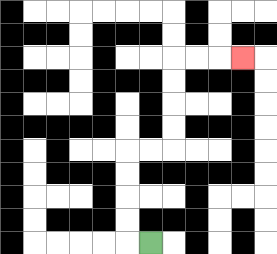{'start': '[6, 10]', 'end': '[10, 2]', 'path_directions': 'L,U,U,U,U,R,R,U,U,U,U,R,R,R', 'path_coordinates': '[[6, 10], [5, 10], [5, 9], [5, 8], [5, 7], [5, 6], [6, 6], [7, 6], [7, 5], [7, 4], [7, 3], [7, 2], [8, 2], [9, 2], [10, 2]]'}